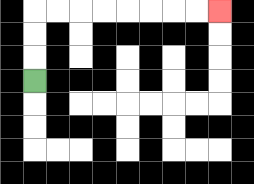{'start': '[1, 3]', 'end': '[9, 0]', 'path_directions': 'U,U,U,R,R,R,R,R,R,R,R', 'path_coordinates': '[[1, 3], [1, 2], [1, 1], [1, 0], [2, 0], [3, 0], [4, 0], [5, 0], [6, 0], [7, 0], [8, 0], [9, 0]]'}